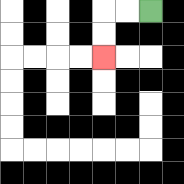{'start': '[6, 0]', 'end': '[4, 2]', 'path_directions': 'L,L,D,D', 'path_coordinates': '[[6, 0], [5, 0], [4, 0], [4, 1], [4, 2]]'}